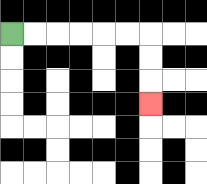{'start': '[0, 1]', 'end': '[6, 4]', 'path_directions': 'R,R,R,R,R,R,D,D,D', 'path_coordinates': '[[0, 1], [1, 1], [2, 1], [3, 1], [4, 1], [5, 1], [6, 1], [6, 2], [6, 3], [6, 4]]'}